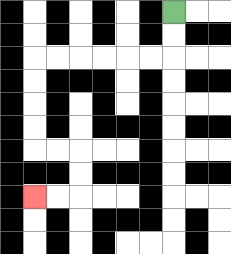{'start': '[7, 0]', 'end': '[1, 8]', 'path_directions': 'D,D,L,L,L,L,L,L,D,D,D,D,R,R,D,D,L,L', 'path_coordinates': '[[7, 0], [7, 1], [7, 2], [6, 2], [5, 2], [4, 2], [3, 2], [2, 2], [1, 2], [1, 3], [1, 4], [1, 5], [1, 6], [2, 6], [3, 6], [3, 7], [3, 8], [2, 8], [1, 8]]'}